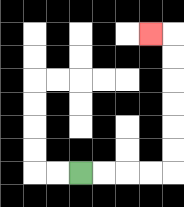{'start': '[3, 7]', 'end': '[6, 1]', 'path_directions': 'R,R,R,R,U,U,U,U,U,U,L', 'path_coordinates': '[[3, 7], [4, 7], [5, 7], [6, 7], [7, 7], [7, 6], [7, 5], [7, 4], [7, 3], [7, 2], [7, 1], [6, 1]]'}